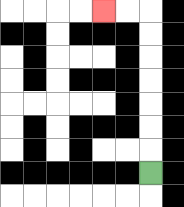{'start': '[6, 7]', 'end': '[4, 0]', 'path_directions': 'U,U,U,U,U,U,U,L,L', 'path_coordinates': '[[6, 7], [6, 6], [6, 5], [6, 4], [6, 3], [6, 2], [6, 1], [6, 0], [5, 0], [4, 0]]'}